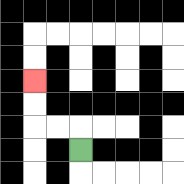{'start': '[3, 6]', 'end': '[1, 3]', 'path_directions': 'U,L,L,U,U', 'path_coordinates': '[[3, 6], [3, 5], [2, 5], [1, 5], [1, 4], [1, 3]]'}